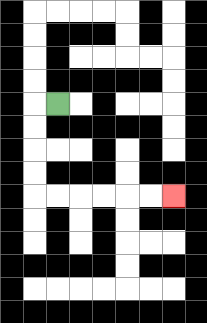{'start': '[2, 4]', 'end': '[7, 8]', 'path_directions': 'L,D,D,D,D,R,R,R,R,R,R', 'path_coordinates': '[[2, 4], [1, 4], [1, 5], [1, 6], [1, 7], [1, 8], [2, 8], [3, 8], [4, 8], [5, 8], [6, 8], [7, 8]]'}